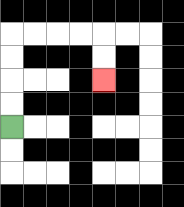{'start': '[0, 5]', 'end': '[4, 3]', 'path_directions': 'U,U,U,U,R,R,R,R,D,D', 'path_coordinates': '[[0, 5], [0, 4], [0, 3], [0, 2], [0, 1], [1, 1], [2, 1], [3, 1], [4, 1], [4, 2], [4, 3]]'}